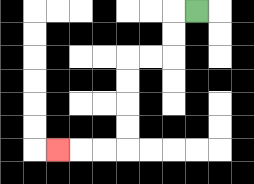{'start': '[8, 0]', 'end': '[2, 6]', 'path_directions': 'L,D,D,L,L,D,D,D,D,L,L,L', 'path_coordinates': '[[8, 0], [7, 0], [7, 1], [7, 2], [6, 2], [5, 2], [5, 3], [5, 4], [5, 5], [5, 6], [4, 6], [3, 6], [2, 6]]'}